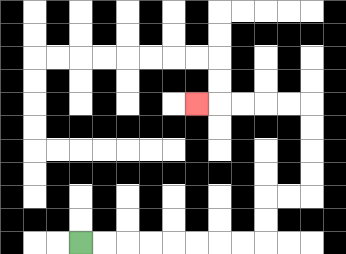{'start': '[3, 10]', 'end': '[8, 4]', 'path_directions': 'R,R,R,R,R,R,R,R,U,U,R,R,U,U,U,U,L,L,L,L,L', 'path_coordinates': '[[3, 10], [4, 10], [5, 10], [6, 10], [7, 10], [8, 10], [9, 10], [10, 10], [11, 10], [11, 9], [11, 8], [12, 8], [13, 8], [13, 7], [13, 6], [13, 5], [13, 4], [12, 4], [11, 4], [10, 4], [9, 4], [8, 4]]'}